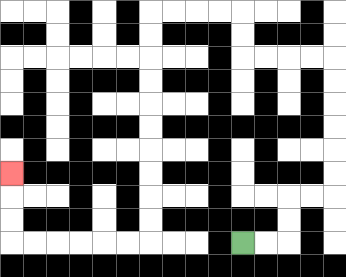{'start': '[10, 10]', 'end': '[0, 7]', 'path_directions': 'R,R,U,U,R,R,U,U,U,U,U,U,L,L,L,L,U,U,L,L,L,L,D,D,D,D,D,D,D,D,D,D,L,L,L,L,L,L,U,U,U', 'path_coordinates': '[[10, 10], [11, 10], [12, 10], [12, 9], [12, 8], [13, 8], [14, 8], [14, 7], [14, 6], [14, 5], [14, 4], [14, 3], [14, 2], [13, 2], [12, 2], [11, 2], [10, 2], [10, 1], [10, 0], [9, 0], [8, 0], [7, 0], [6, 0], [6, 1], [6, 2], [6, 3], [6, 4], [6, 5], [6, 6], [6, 7], [6, 8], [6, 9], [6, 10], [5, 10], [4, 10], [3, 10], [2, 10], [1, 10], [0, 10], [0, 9], [0, 8], [0, 7]]'}